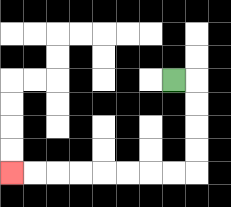{'start': '[7, 3]', 'end': '[0, 7]', 'path_directions': 'R,D,D,D,D,L,L,L,L,L,L,L,L', 'path_coordinates': '[[7, 3], [8, 3], [8, 4], [8, 5], [8, 6], [8, 7], [7, 7], [6, 7], [5, 7], [4, 7], [3, 7], [2, 7], [1, 7], [0, 7]]'}